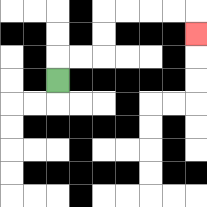{'start': '[2, 3]', 'end': '[8, 1]', 'path_directions': 'U,R,R,U,U,R,R,R,R,D', 'path_coordinates': '[[2, 3], [2, 2], [3, 2], [4, 2], [4, 1], [4, 0], [5, 0], [6, 0], [7, 0], [8, 0], [8, 1]]'}